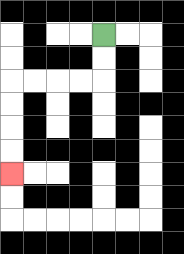{'start': '[4, 1]', 'end': '[0, 7]', 'path_directions': 'D,D,L,L,L,L,D,D,D,D', 'path_coordinates': '[[4, 1], [4, 2], [4, 3], [3, 3], [2, 3], [1, 3], [0, 3], [0, 4], [0, 5], [0, 6], [0, 7]]'}